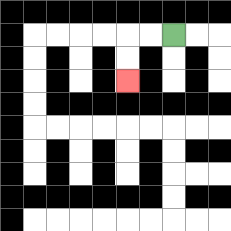{'start': '[7, 1]', 'end': '[5, 3]', 'path_directions': 'L,L,D,D', 'path_coordinates': '[[7, 1], [6, 1], [5, 1], [5, 2], [5, 3]]'}